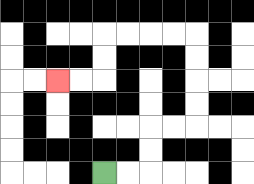{'start': '[4, 7]', 'end': '[2, 3]', 'path_directions': 'R,R,U,U,R,R,U,U,U,U,L,L,L,L,D,D,L,L', 'path_coordinates': '[[4, 7], [5, 7], [6, 7], [6, 6], [6, 5], [7, 5], [8, 5], [8, 4], [8, 3], [8, 2], [8, 1], [7, 1], [6, 1], [5, 1], [4, 1], [4, 2], [4, 3], [3, 3], [2, 3]]'}